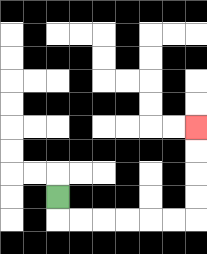{'start': '[2, 8]', 'end': '[8, 5]', 'path_directions': 'D,R,R,R,R,R,R,U,U,U,U', 'path_coordinates': '[[2, 8], [2, 9], [3, 9], [4, 9], [5, 9], [6, 9], [7, 9], [8, 9], [8, 8], [8, 7], [8, 6], [8, 5]]'}